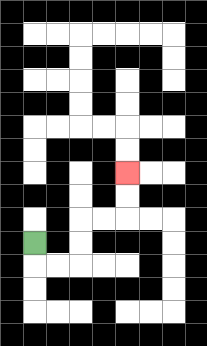{'start': '[1, 10]', 'end': '[5, 7]', 'path_directions': 'D,R,R,U,U,R,R,U,U', 'path_coordinates': '[[1, 10], [1, 11], [2, 11], [3, 11], [3, 10], [3, 9], [4, 9], [5, 9], [5, 8], [5, 7]]'}